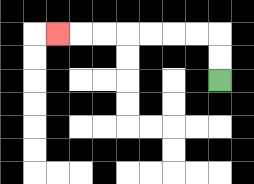{'start': '[9, 3]', 'end': '[2, 1]', 'path_directions': 'U,U,L,L,L,L,L,L,L', 'path_coordinates': '[[9, 3], [9, 2], [9, 1], [8, 1], [7, 1], [6, 1], [5, 1], [4, 1], [3, 1], [2, 1]]'}